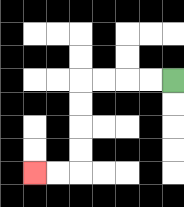{'start': '[7, 3]', 'end': '[1, 7]', 'path_directions': 'L,L,L,L,D,D,D,D,L,L', 'path_coordinates': '[[7, 3], [6, 3], [5, 3], [4, 3], [3, 3], [3, 4], [3, 5], [3, 6], [3, 7], [2, 7], [1, 7]]'}